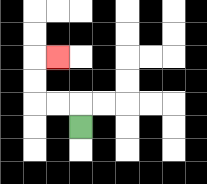{'start': '[3, 5]', 'end': '[2, 2]', 'path_directions': 'U,L,L,U,U,R', 'path_coordinates': '[[3, 5], [3, 4], [2, 4], [1, 4], [1, 3], [1, 2], [2, 2]]'}